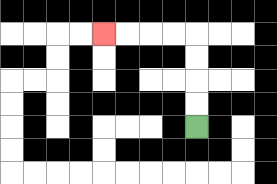{'start': '[8, 5]', 'end': '[4, 1]', 'path_directions': 'U,U,U,U,L,L,L,L', 'path_coordinates': '[[8, 5], [8, 4], [8, 3], [8, 2], [8, 1], [7, 1], [6, 1], [5, 1], [4, 1]]'}